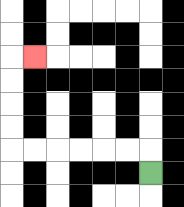{'start': '[6, 7]', 'end': '[1, 2]', 'path_directions': 'U,L,L,L,L,L,L,U,U,U,U,R', 'path_coordinates': '[[6, 7], [6, 6], [5, 6], [4, 6], [3, 6], [2, 6], [1, 6], [0, 6], [0, 5], [0, 4], [0, 3], [0, 2], [1, 2]]'}